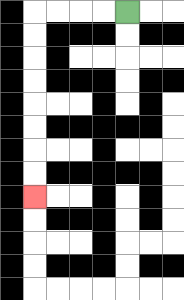{'start': '[5, 0]', 'end': '[1, 8]', 'path_directions': 'L,L,L,L,D,D,D,D,D,D,D,D', 'path_coordinates': '[[5, 0], [4, 0], [3, 0], [2, 0], [1, 0], [1, 1], [1, 2], [1, 3], [1, 4], [1, 5], [1, 6], [1, 7], [1, 8]]'}